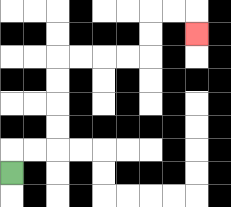{'start': '[0, 7]', 'end': '[8, 1]', 'path_directions': 'U,R,R,U,U,U,U,R,R,R,R,U,U,R,R,D', 'path_coordinates': '[[0, 7], [0, 6], [1, 6], [2, 6], [2, 5], [2, 4], [2, 3], [2, 2], [3, 2], [4, 2], [5, 2], [6, 2], [6, 1], [6, 0], [7, 0], [8, 0], [8, 1]]'}